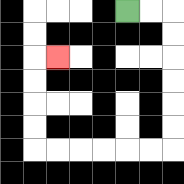{'start': '[5, 0]', 'end': '[2, 2]', 'path_directions': 'R,R,D,D,D,D,D,D,L,L,L,L,L,L,U,U,U,U,R', 'path_coordinates': '[[5, 0], [6, 0], [7, 0], [7, 1], [7, 2], [7, 3], [7, 4], [7, 5], [7, 6], [6, 6], [5, 6], [4, 6], [3, 6], [2, 6], [1, 6], [1, 5], [1, 4], [1, 3], [1, 2], [2, 2]]'}